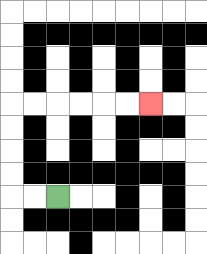{'start': '[2, 8]', 'end': '[6, 4]', 'path_directions': 'L,L,U,U,U,U,R,R,R,R,R,R', 'path_coordinates': '[[2, 8], [1, 8], [0, 8], [0, 7], [0, 6], [0, 5], [0, 4], [1, 4], [2, 4], [3, 4], [4, 4], [5, 4], [6, 4]]'}